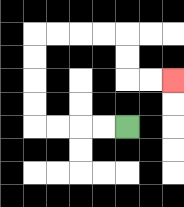{'start': '[5, 5]', 'end': '[7, 3]', 'path_directions': 'L,L,L,L,U,U,U,U,R,R,R,R,D,D,R,R', 'path_coordinates': '[[5, 5], [4, 5], [3, 5], [2, 5], [1, 5], [1, 4], [1, 3], [1, 2], [1, 1], [2, 1], [3, 1], [4, 1], [5, 1], [5, 2], [5, 3], [6, 3], [7, 3]]'}